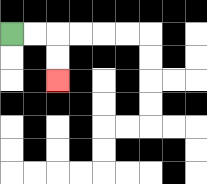{'start': '[0, 1]', 'end': '[2, 3]', 'path_directions': 'R,R,D,D', 'path_coordinates': '[[0, 1], [1, 1], [2, 1], [2, 2], [2, 3]]'}